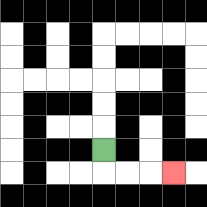{'start': '[4, 6]', 'end': '[7, 7]', 'path_directions': 'D,R,R,R', 'path_coordinates': '[[4, 6], [4, 7], [5, 7], [6, 7], [7, 7]]'}